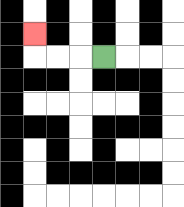{'start': '[4, 2]', 'end': '[1, 1]', 'path_directions': 'L,L,L,U', 'path_coordinates': '[[4, 2], [3, 2], [2, 2], [1, 2], [1, 1]]'}